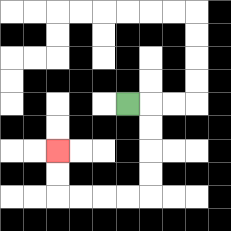{'start': '[5, 4]', 'end': '[2, 6]', 'path_directions': 'R,D,D,D,D,L,L,L,L,U,U', 'path_coordinates': '[[5, 4], [6, 4], [6, 5], [6, 6], [6, 7], [6, 8], [5, 8], [4, 8], [3, 8], [2, 8], [2, 7], [2, 6]]'}